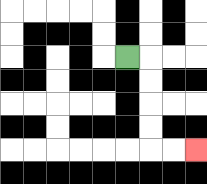{'start': '[5, 2]', 'end': '[8, 6]', 'path_directions': 'R,D,D,D,D,R,R', 'path_coordinates': '[[5, 2], [6, 2], [6, 3], [6, 4], [6, 5], [6, 6], [7, 6], [8, 6]]'}